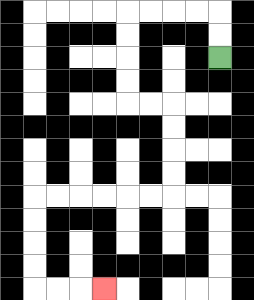{'start': '[9, 2]', 'end': '[4, 12]', 'path_directions': 'U,U,L,L,L,L,D,D,D,D,R,R,D,D,D,D,L,L,L,L,L,L,D,D,D,D,R,R,R', 'path_coordinates': '[[9, 2], [9, 1], [9, 0], [8, 0], [7, 0], [6, 0], [5, 0], [5, 1], [5, 2], [5, 3], [5, 4], [6, 4], [7, 4], [7, 5], [7, 6], [7, 7], [7, 8], [6, 8], [5, 8], [4, 8], [3, 8], [2, 8], [1, 8], [1, 9], [1, 10], [1, 11], [1, 12], [2, 12], [3, 12], [4, 12]]'}